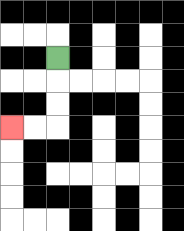{'start': '[2, 2]', 'end': '[0, 5]', 'path_directions': 'D,D,D,L,L', 'path_coordinates': '[[2, 2], [2, 3], [2, 4], [2, 5], [1, 5], [0, 5]]'}